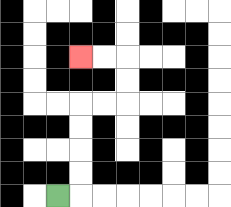{'start': '[2, 8]', 'end': '[3, 2]', 'path_directions': 'R,U,U,U,U,R,R,U,U,L,L', 'path_coordinates': '[[2, 8], [3, 8], [3, 7], [3, 6], [3, 5], [3, 4], [4, 4], [5, 4], [5, 3], [5, 2], [4, 2], [3, 2]]'}